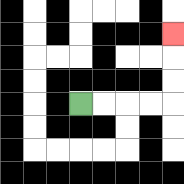{'start': '[3, 4]', 'end': '[7, 1]', 'path_directions': 'R,R,R,R,U,U,U', 'path_coordinates': '[[3, 4], [4, 4], [5, 4], [6, 4], [7, 4], [7, 3], [7, 2], [7, 1]]'}